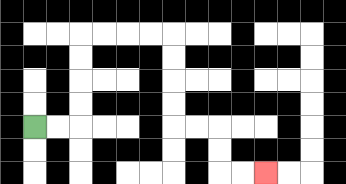{'start': '[1, 5]', 'end': '[11, 7]', 'path_directions': 'R,R,U,U,U,U,R,R,R,R,D,D,D,D,R,R,D,D,R,R', 'path_coordinates': '[[1, 5], [2, 5], [3, 5], [3, 4], [3, 3], [3, 2], [3, 1], [4, 1], [5, 1], [6, 1], [7, 1], [7, 2], [7, 3], [7, 4], [7, 5], [8, 5], [9, 5], [9, 6], [9, 7], [10, 7], [11, 7]]'}